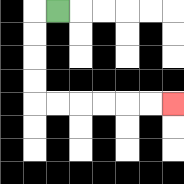{'start': '[2, 0]', 'end': '[7, 4]', 'path_directions': 'L,D,D,D,D,R,R,R,R,R,R', 'path_coordinates': '[[2, 0], [1, 0], [1, 1], [1, 2], [1, 3], [1, 4], [2, 4], [3, 4], [4, 4], [5, 4], [6, 4], [7, 4]]'}